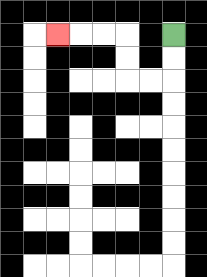{'start': '[7, 1]', 'end': '[2, 1]', 'path_directions': 'D,D,L,L,U,U,L,L,L', 'path_coordinates': '[[7, 1], [7, 2], [7, 3], [6, 3], [5, 3], [5, 2], [5, 1], [4, 1], [3, 1], [2, 1]]'}